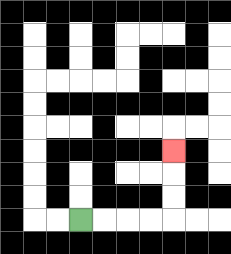{'start': '[3, 9]', 'end': '[7, 6]', 'path_directions': 'R,R,R,R,U,U,U', 'path_coordinates': '[[3, 9], [4, 9], [5, 9], [6, 9], [7, 9], [7, 8], [7, 7], [7, 6]]'}